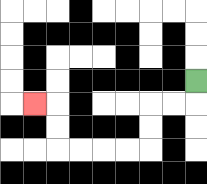{'start': '[8, 3]', 'end': '[1, 4]', 'path_directions': 'D,L,L,D,D,L,L,L,L,U,U,L', 'path_coordinates': '[[8, 3], [8, 4], [7, 4], [6, 4], [6, 5], [6, 6], [5, 6], [4, 6], [3, 6], [2, 6], [2, 5], [2, 4], [1, 4]]'}